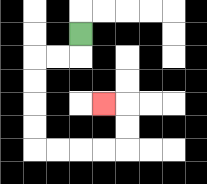{'start': '[3, 1]', 'end': '[4, 4]', 'path_directions': 'D,L,L,D,D,D,D,R,R,R,R,U,U,L', 'path_coordinates': '[[3, 1], [3, 2], [2, 2], [1, 2], [1, 3], [1, 4], [1, 5], [1, 6], [2, 6], [3, 6], [4, 6], [5, 6], [5, 5], [5, 4], [4, 4]]'}